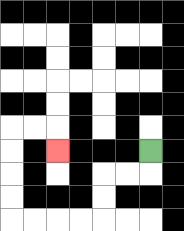{'start': '[6, 6]', 'end': '[2, 6]', 'path_directions': 'D,L,L,D,D,L,L,L,L,U,U,U,U,R,R,D', 'path_coordinates': '[[6, 6], [6, 7], [5, 7], [4, 7], [4, 8], [4, 9], [3, 9], [2, 9], [1, 9], [0, 9], [0, 8], [0, 7], [0, 6], [0, 5], [1, 5], [2, 5], [2, 6]]'}